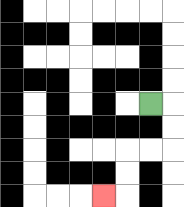{'start': '[6, 4]', 'end': '[4, 8]', 'path_directions': 'R,D,D,L,L,D,D,L', 'path_coordinates': '[[6, 4], [7, 4], [7, 5], [7, 6], [6, 6], [5, 6], [5, 7], [5, 8], [4, 8]]'}